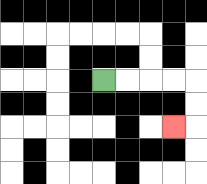{'start': '[4, 3]', 'end': '[7, 5]', 'path_directions': 'R,R,R,R,D,D,L', 'path_coordinates': '[[4, 3], [5, 3], [6, 3], [7, 3], [8, 3], [8, 4], [8, 5], [7, 5]]'}